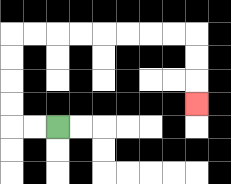{'start': '[2, 5]', 'end': '[8, 4]', 'path_directions': 'L,L,U,U,U,U,R,R,R,R,R,R,R,R,D,D,D', 'path_coordinates': '[[2, 5], [1, 5], [0, 5], [0, 4], [0, 3], [0, 2], [0, 1], [1, 1], [2, 1], [3, 1], [4, 1], [5, 1], [6, 1], [7, 1], [8, 1], [8, 2], [8, 3], [8, 4]]'}